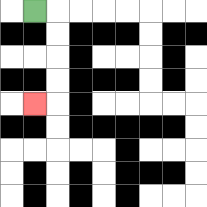{'start': '[1, 0]', 'end': '[1, 4]', 'path_directions': 'R,D,D,D,D,L', 'path_coordinates': '[[1, 0], [2, 0], [2, 1], [2, 2], [2, 3], [2, 4], [1, 4]]'}